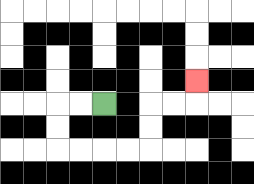{'start': '[4, 4]', 'end': '[8, 3]', 'path_directions': 'L,L,D,D,R,R,R,R,U,U,R,R,U', 'path_coordinates': '[[4, 4], [3, 4], [2, 4], [2, 5], [2, 6], [3, 6], [4, 6], [5, 6], [6, 6], [6, 5], [6, 4], [7, 4], [8, 4], [8, 3]]'}